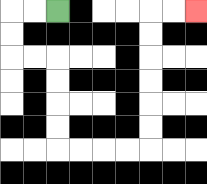{'start': '[2, 0]', 'end': '[8, 0]', 'path_directions': 'L,L,D,D,R,R,D,D,D,D,R,R,R,R,U,U,U,U,U,U,R,R', 'path_coordinates': '[[2, 0], [1, 0], [0, 0], [0, 1], [0, 2], [1, 2], [2, 2], [2, 3], [2, 4], [2, 5], [2, 6], [3, 6], [4, 6], [5, 6], [6, 6], [6, 5], [6, 4], [6, 3], [6, 2], [6, 1], [6, 0], [7, 0], [8, 0]]'}